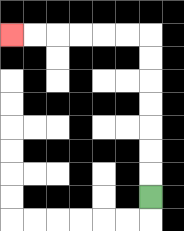{'start': '[6, 8]', 'end': '[0, 1]', 'path_directions': 'U,U,U,U,U,U,U,L,L,L,L,L,L', 'path_coordinates': '[[6, 8], [6, 7], [6, 6], [6, 5], [6, 4], [6, 3], [6, 2], [6, 1], [5, 1], [4, 1], [3, 1], [2, 1], [1, 1], [0, 1]]'}